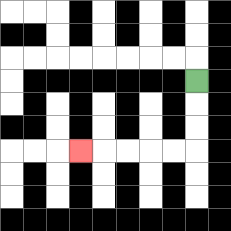{'start': '[8, 3]', 'end': '[3, 6]', 'path_directions': 'D,D,D,L,L,L,L,L', 'path_coordinates': '[[8, 3], [8, 4], [8, 5], [8, 6], [7, 6], [6, 6], [5, 6], [4, 6], [3, 6]]'}